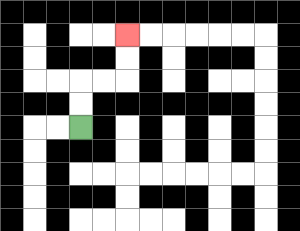{'start': '[3, 5]', 'end': '[5, 1]', 'path_directions': 'U,U,R,R,U,U', 'path_coordinates': '[[3, 5], [3, 4], [3, 3], [4, 3], [5, 3], [5, 2], [5, 1]]'}